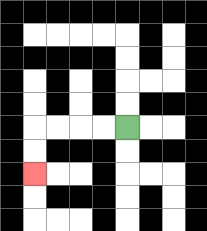{'start': '[5, 5]', 'end': '[1, 7]', 'path_directions': 'L,L,L,L,D,D', 'path_coordinates': '[[5, 5], [4, 5], [3, 5], [2, 5], [1, 5], [1, 6], [1, 7]]'}